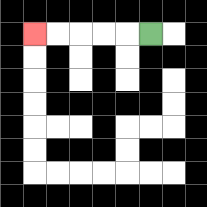{'start': '[6, 1]', 'end': '[1, 1]', 'path_directions': 'L,L,L,L,L', 'path_coordinates': '[[6, 1], [5, 1], [4, 1], [3, 1], [2, 1], [1, 1]]'}